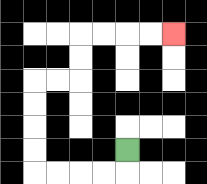{'start': '[5, 6]', 'end': '[7, 1]', 'path_directions': 'D,L,L,L,L,U,U,U,U,R,R,U,U,R,R,R,R', 'path_coordinates': '[[5, 6], [5, 7], [4, 7], [3, 7], [2, 7], [1, 7], [1, 6], [1, 5], [1, 4], [1, 3], [2, 3], [3, 3], [3, 2], [3, 1], [4, 1], [5, 1], [6, 1], [7, 1]]'}